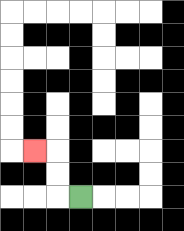{'start': '[3, 8]', 'end': '[1, 6]', 'path_directions': 'L,U,U,L', 'path_coordinates': '[[3, 8], [2, 8], [2, 7], [2, 6], [1, 6]]'}